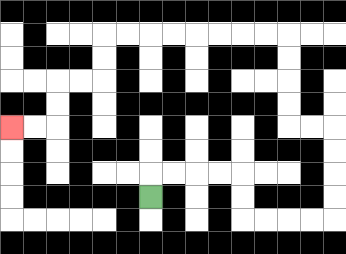{'start': '[6, 8]', 'end': '[0, 5]', 'path_directions': 'U,R,R,R,R,D,D,R,R,R,R,U,U,U,U,L,L,U,U,U,U,L,L,L,L,L,L,L,L,D,D,L,L,D,D,L,L', 'path_coordinates': '[[6, 8], [6, 7], [7, 7], [8, 7], [9, 7], [10, 7], [10, 8], [10, 9], [11, 9], [12, 9], [13, 9], [14, 9], [14, 8], [14, 7], [14, 6], [14, 5], [13, 5], [12, 5], [12, 4], [12, 3], [12, 2], [12, 1], [11, 1], [10, 1], [9, 1], [8, 1], [7, 1], [6, 1], [5, 1], [4, 1], [4, 2], [4, 3], [3, 3], [2, 3], [2, 4], [2, 5], [1, 5], [0, 5]]'}